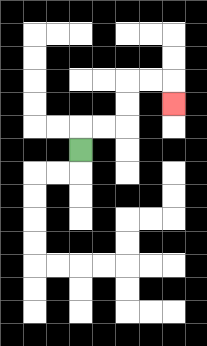{'start': '[3, 6]', 'end': '[7, 4]', 'path_directions': 'U,R,R,U,U,R,R,D', 'path_coordinates': '[[3, 6], [3, 5], [4, 5], [5, 5], [5, 4], [5, 3], [6, 3], [7, 3], [7, 4]]'}